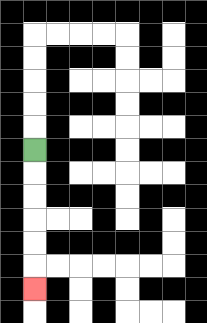{'start': '[1, 6]', 'end': '[1, 12]', 'path_directions': 'D,D,D,D,D,D', 'path_coordinates': '[[1, 6], [1, 7], [1, 8], [1, 9], [1, 10], [1, 11], [1, 12]]'}